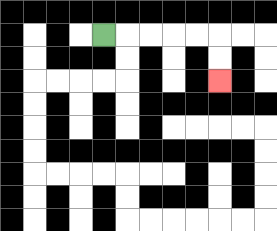{'start': '[4, 1]', 'end': '[9, 3]', 'path_directions': 'R,R,R,R,R,D,D', 'path_coordinates': '[[4, 1], [5, 1], [6, 1], [7, 1], [8, 1], [9, 1], [9, 2], [9, 3]]'}